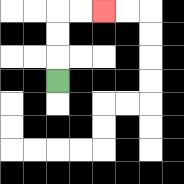{'start': '[2, 3]', 'end': '[4, 0]', 'path_directions': 'U,U,U,R,R', 'path_coordinates': '[[2, 3], [2, 2], [2, 1], [2, 0], [3, 0], [4, 0]]'}